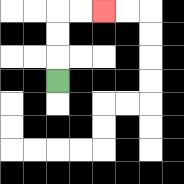{'start': '[2, 3]', 'end': '[4, 0]', 'path_directions': 'U,U,U,R,R', 'path_coordinates': '[[2, 3], [2, 2], [2, 1], [2, 0], [3, 0], [4, 0]]'}